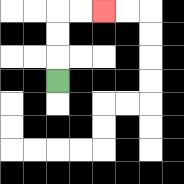{'start': '[2, 3]', 'end': '[4, 0]', 'path_directions': 'U,U,U,R,R', 'path_coordinates': '[[2, 3], [2, 2], [2, 1], [2, 0], [3, 0], [4, 0]]'}